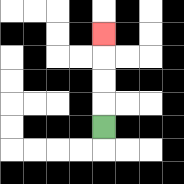{'start': '[4, 5]', 'end': '[4, 1]', 'path_directions': 'U,U,U,U', 'path_coordinates': '[[4, 5], [4, 4], [4, 3], [4, 2], [4, 1]]'}